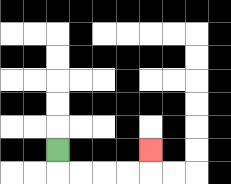{'start': '[2, 6]', 'end': '[6, 6]', 'path_directions': 'D,R,R,R,R,U', 'path_coordinates': '[[2, 6], [2, 7], [3, 7], [4, 7], [5, 7], [6, 7], [6, 6]]'}